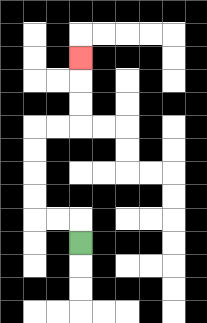{'start': '[3, 10]', 'end': '[3, 2]', 'path_directions': 'U,L,L,U,U,U,U,R,R,U,U,U', 'path_coordinates': '[[3, 10], [3, 9], [2, 9], [1, 9], [1, 8], [1, 7], [1, 6], [1, 5], [2, 5], [3, 5], [3, 4], [3, 3], [3, 2]]'}